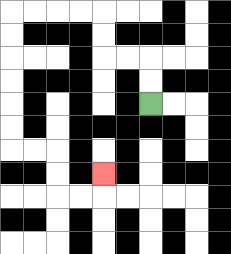{'start': '[6, 4]', 'end': '[4, 7]', 'path_directions': 'U,U,L,L,U,U,L,L,L,L,D,D,D,D,D,D,R,R,D,D,R,R,U', 'path_coordinates': '[[6, 4], [6, 3], [6, 2], [5, 2], [4, 2], [4, 1], [4, 0], [3, 0], [2, 0], [1, 0], [0, 0], [0, 1], [0, 2], [0, 3], [0, 4], [0, 5], [0, 6], [1, 6], [2, 6], [2, 7], [2, 8], [3, 8], [4, 8], [4, 7]]'}